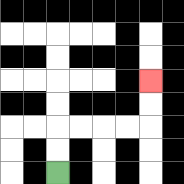{'start': '[2, 7]', 'end': '[6, 3]', 'path_directions': 'U,U,R,R,R,R,U,U', 'path_coordinates': '[[2, 7], [2, 6], [2, 5], [3, 5], [4, 5], [5, 5], [6, 5], [6, 4], [6, 3]]'}